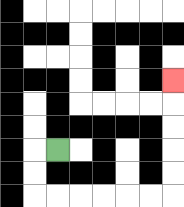{'start': '[2, 6]', 'end': '[7, 3]', 'path_directions': 'L,D,D,R,R,R,R,R,R,U,U,U,U,U', 'path_coordinates': '[[2, 6], [1, 6], [1, 7], [1, 8], [2, 8], [3, 8], [4, 8], [5, 8], [6, 8], [7, 8], [7, 7], [7, 6], [7, 5], [7, 4], [7, 3]]'}